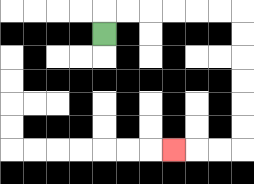{'start': '[4, 1]', 'end': '[7, 6]', 'path_directions': 'U,R,R,R,R,R,R,D,D,D,D,D,D,L,L,L', 'path_coordinates': '[[4, 1], [4, 0], [5, 0], [6, 0], [7, 0], [8, 0], [9, 0], [10, 0], [10, 1], [10, 2], [10, 3], [10, 4], [10, 5], [10, 6], [9, 6], [8, 6], [7, 6]]'}